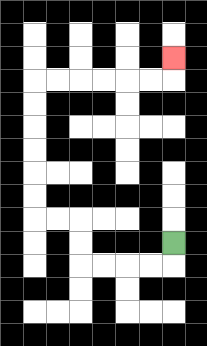{'start': '[7, 10]', 'end': '[7, 2]', 'path_directions': 'D,L,L,L,L,U,U,L,L,U,U,U,U,U,U,R,R,R,R,R,R,U', 'path_coordinates': '[[7, 10], [7, 11], [6, 11], [5, 11], [4, 11], [3, 11], [3, 10], [3, 9], [2, 9], [1, 9], [1, 8], [1, 7], [1, 6], [1, 5], [1, 4], [1, 3], [2, 3], [3, 3], [4, 3], [5, 3], [6, 3], [7, 3], [7, 2]]'}